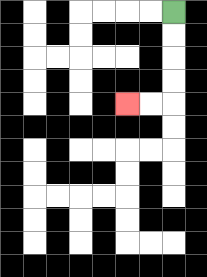{'start': '[7, 0]', 'end': '[5, 4]', 'path_directions': 'D,D,D,D,L,L', 'path_coordinates': '[[7, 0], [7, 1], [7, 2], [7, 3], [7, 4], [6, 4], [5, 4]]'}